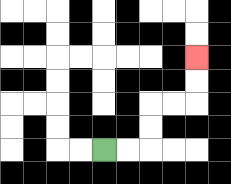{'start': '[4, 6]', 'end': '[8, 2]', 'path_directions': 'R,R,U,U,R,R,U,U', 'path_coordinates': '[[4, 6], [5, 6], [6, 6], [6, 5], [6, 4], [7, 4], [8, 4], [8, 3], [8, 2]]'}